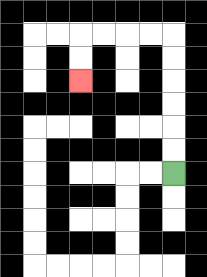{'start': '[7, 7]', 'end': '[3, 3]', 'path_directions': 'U,U,U,U,U,U,L,L,L,L,D,D', 'path_coordinates': '[[7, 7], [7, 6], [7, 5], [7, 4], [7, 3], [7, 2], [7, 1], [6, 1], [5, 1], [4, 1], [3, 1], [3, 2], [3, 3]]'}